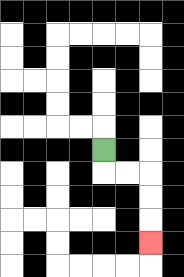{'start': '[4, 6]', 'end': '[6, 10]', 'path_directions': 'D,R,R,D,D,D', 'path_coordinates': '[[4, 6], [4, 7], [5, 7], [6, 7], [6, 8], [6, 9], [6, 10]]'}